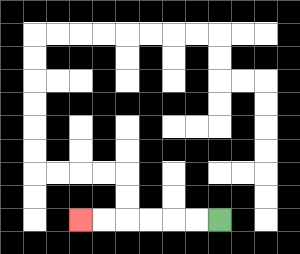{'start': '[9, 9]', 'end': '[3, 9]', 'path_directions': 'L,L,L,L,L,L', 'path_coordinates': '[[9, 9], [8, 9], [7, 9], [6, 9], [5, 9], [4, 9], [3, 9]]'}